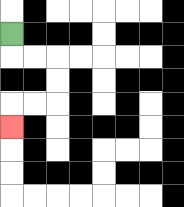{'start': '[0, 1]', 'end': '[0, 5]', 'path_directions': 'D,R,R,D,D,L,L,D', 'path_coordinates': '[[0, 1], [0, 2], [1, 2], [2, 2], [2, 3], [2, 4], [1, 4], [0, 4], [0, 5]]'}